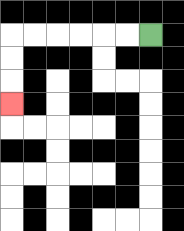{'start': '[6, 1]', 'end': '[0, 4]', 'path_directions': 'L,L,L,L,L,L,D,D,D', 'path_coordinates': '[[6, 1], [5, 1], [4, 1], [3, 1], [2, 1], [1, 1], [0, 1], [0, 2], [0, 3], [0, 4]]'}